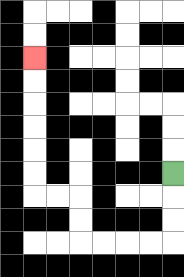{'start': '[7, 7]', 'end': '[1, 2]', 'path_directions': 'D,D,D,L,L,L,L,U,U,L,L,U,U,U,U,U,U', 'path_coordinates': '[[7, 7], [7, 8], [7, 9], [7, 10], [6, 10], [5, 10], [4, 10], [3, 10], [3, 9], [3, 8], [2, 8], [1, 8], [1, 7], [1, 6], [1, 5], [1, 4], [1, 3], [1, 2]]'}